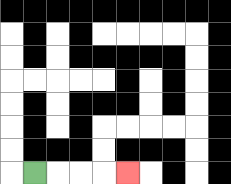{'start': '[1, 7]', 'end': '[5, 7]', 'path_directions': 'R,R,R,R', 'path_coordinates': '[[1, 7], [2, 7], [3, 7], [4, 7], [5, 7]]'}